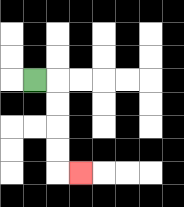{'start': '[1, 3]', 'end': '[3, 7]', 'path_directions': 'R,D,D,D,D,R', 'path_coordinates': '[[1, 3], [2, 3], [2, 4], [2, 5], [2, 6], [2, 7], [3, 7]]'}